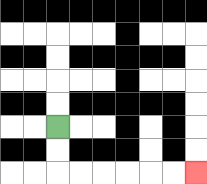{'start': '[2, 5]', 'end': '[8, 7]', 'path_directions': 'D,D,R,R,R,R,R,R', 'path_coordinates': '[[2, 5], [2, 6], [2, 7], [3, 7], [4, 7], [5, 7], [6, 7], [7, 7], [8, 7]]'}